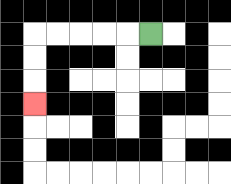{'start': '[6, 1]', 'end': '[1, 4]', 'path_directions': 'L,L,L,L,L,D,D,D', 'path_coordinates': '[[6, 1], [5, 1], [4, 1], [3, 1], [2, 1], [1, 1], [1, 2], [1, 3], [1, 4]]'}